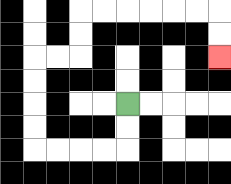{'start': '[5, 4]', 'end': '[9, 2]', 'path_directions': 'D,D,L,L,L,L,U,U,U,U,R,R,U,U,R,R,R,R,R,R,D,D', 'path_coordinates': '[[5, 4], [5, 5], [5, 6], [4, 6], [3, 6], [2, 6], [1, 6], [1, 5], [1, 4], [1, 3], [1, 2], [2, 2], [3, 2], [3, 1], [3, 0], [4, 0], [5, 0], [6, 0], [7, 0], [8, 0], [9, 0], [9, 1], [9, 2]]'}